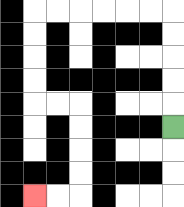{'start': '[7, 5]', 'end': '[1, 8]', 'path_directions': 'U,U,U,U,U,L,L,L,L,L,L,D,D,D,D,R,R,D,D,D,D,L,L', 'path_coordinates': '[[7, 5], [7, 4], [7, 3], [7, 2], [7, 1], [7, 0], [6, 0], [5, 0], [4, 0], [3, 0], [2, 0], [1, 0], [1, 1], [1, 2], [1, 3], [1, 4], [2, 4], [3, 4], [3, 5], [3, 6], [3, 7], [3, 8], [2, 8], [1, 8]]'}